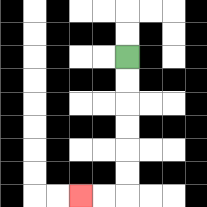{'start': '[5, 2]', 'end': '[3, 8]', 'path_directions': 'D,D,D,D,D,D,L,L', 'path_coordinates': '[[5, 2], [5, 3], [5, 4], [5, 5], [5, 6], [5, 7], [5, 8], [4, 8], [3, 8]]'}